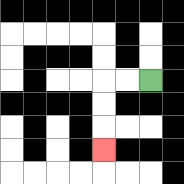{'start': '[6, 3]', 'end': '[4, 6]', 'path_directions': 'L,L,D,D,D', 'path_coordinates': '[[6, 3], [5, 3], [4, 3], [4, 4], [4, 5], [4, 6]]'}